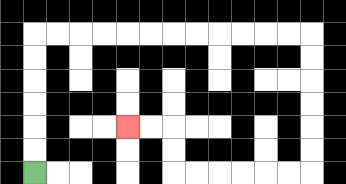{'start': '[1, 7]', 'end': '[5, 5]', 'path_directions': 'U,U,U,U,U,U,R,R,R,R,R,R,R,R,R,R,R,R,D,D,D,D,D,D,L,L,L,L,L,L,U,U,L,L', 'path_coordinates': '[[1, 7], [1, 6], [1, 5], [1, 4], [1, 3], [1, 2], [1, 1], [2, 1], [3, 1], [4, 1], [5, 1], [6, 1], [7, 1], [8, 1], [9, 1], [10, 1], [11, 1], [12, 1], [13, 1], [13, 2], [13, 3], [13, 4], [13, 5], [13, 6], [13, 7], [12, 7], [11, 7], [10, 7], [9, 7], [8, 7], [7, 7], [7, 6], [7, 5], [6, 5], [5, 5]]'}